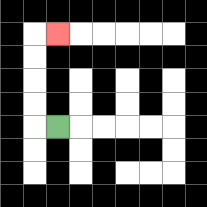{'start': '[2, 5]', 'end': '[2, 1]', 'path_directions': 'L,U,U,U,U,R', 'path_coordinates': '[[2, 5], [1, 5], [1, 4], [1, 3], [1, 2], [1, 1], [2, 1]]'}